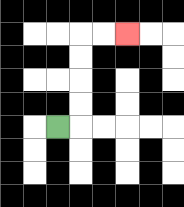{'start': '[2, 5]', 'end': '[5, 1]', 'path_directions': 'R,U,U,U,U,R,R', 'path_coordinates': '[[2, 5], [3, 5], [3, 4], [3, 3], [3, 2], [3, 1], [4, 1], [5, 1]]'}